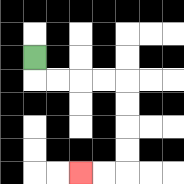{'start': '[1, 2]', 'end': '[3, 7]', 'path_directions': 'D,R,R,R,R,D,D,D,D,L,L', 'path_coordinates': '[[1, 2], [1, 3], [2, 3], [3, 3], [4, 3], [5, 3], [5, 4], [5, 5], [5, 6], [5, 7], [4, 7], [3, 7]]'}